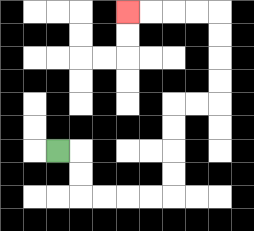{'start': '[2, 6]', 'end': '[5, 0]', 'path_directions': 'R,D,D,R,R,R,R,U,U,U,U,R,R,U,U,U,U,L,L,L,L', 'path_coordinates': '[[2, 6], [3, 6], [3, 7], [3, 8], [4, 8], [5, 8], [6, 8], [7, 8], [7, 7], [7, 6], [7, 5], [7, 4], [8, 4], [9, 4], [9, 3], [9, 2], [9, 1], [9, 0], [8, 0], [7, 0], [6, 0], [5, 0]]'}